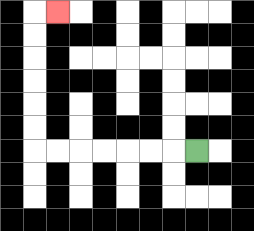{'start': '[8, 6]', 'end': '[2, 0]', 'path_directions': 'L,L,L,L,L,L,L,U,U,U,U,U,U,R', 'path_coordinates': '[[8, 6], [7, 6], [6, 6], [5, 6], [4, 6], [3, 6], [2, 6], [1, 6], [1, 5], [1, 4], [1, 3], [1, 2], [1, 1], [1, 0], [2, 0]]'}